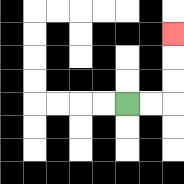{'start': '[5, 4]', 'end': '[7, 1]', 'path_directions': 'R,R,U,U,U', 'path_coordinates': '[[5, 4], [6, 4], [7, 4], [7, 3], [7, 2], [7, 1]]'}